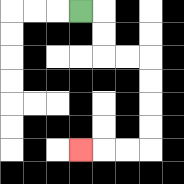{'start': '[3, 0]', 'end': '[3, 6]', 'path_directions': 'R,D,D,R,R,D,D,D,D,L,L,L', 'path_coordinates': '[[3, 0], [4, 0], [4, 1], [4, 2], [5, 2], [6, 2], [6, 3], [6, 4], [6, 5], [6, 6], [5, 6], [4, 6], [3, 6]]'}